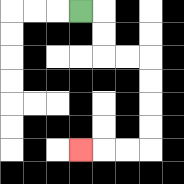{'start': '[3, 0]', 'end': '[3, 6]', 'path_directions': 'R,D,D,R,R,D,D,D,D,L,L,L', 'path_coordinates': '[[3, 0], [4, 0], [4, 1], [4, 2], [5, 2], [6, 2], [6, 3], [6, 4], [6, 5], [6, 6], [5, 6], [4, 6], [3, 6]]'}